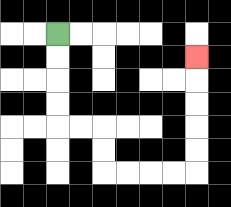{'start': '[2, 1]', 'end': '[8, 2]', 'path_directions': 'D,D,D,D,R,R,D,D,R,R,R,R,U,U,U,U,U', 'path_coordinates': '[[2, 1], [2, 2], [2, 3], [2, 4], [2, 5], [3, 5], [4, 5], [4, 6], [4, 7], [5, 7], [6, 7], [7, 7], [8, 7], [8, 6], [8, 5], [8, 4], [8, 3], [8, 2]]'}